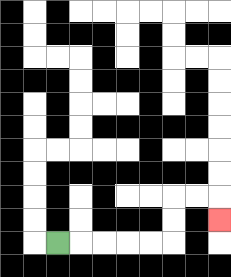{'start': '[2, 10]', 'end': '[9, 9]', 'path_directions': 'R,R,R,R,R,U,U,R,R,D', 'path_coordinates': '[[2, 10], [3, 10], [4, 10], [5, 10], [6, 10], [7, 10], [7, 9], [7, 8], [8, 8], [9, 8], [9, 9]]'}